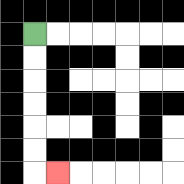{'start': '[1, 1]', 'end': '[2, 7]', 'path_directions': 'D,D,D,D,D,D,R', 'path_coordinates': '[[1, 1], [1, 2], [1, 3], [1, 4], [1, 5], [1, 6], [1, 7], [2, 7]]'}